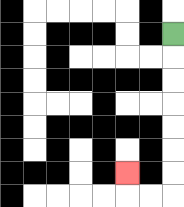{'start': '[7, 1]', 'end': '[5, 7]', 'path_directions': 'D,D,D,D,D,D,D,L,L,U', 'path_coordinates': '[[7, 1], [7, 2], [7, 3], [7, 4], [7, 5], [7, 6], [7, 7], [7, 8], [6, 8], [5, 8], [5, 7]]'}